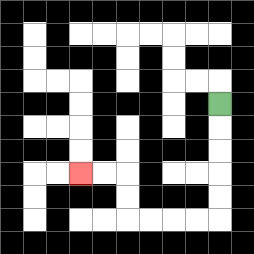{'start': '[9, 4]', 'end': '[3, 7]', 'path_directions': 'D,D,D,D,D,L,L,L,L,U,U,L,L', 'path_coordinates': '[[9, 4], [9, 5], [9, 6], [9, 7], [9, 8], [9, 9], [8, 9], [7, 9], [6, 9], [5, 9], [5, 8], [5, 7], [4, 7], [3, 7]]'}